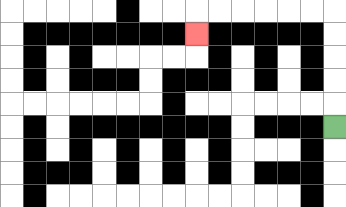{'start': '[14, 5]', 'end': '[8, 1]', 'path_directions': 'U,U,U,U,U,L,L,L,L,L,L,D', 'path_coordinates': '[[14, 5], [14, 4], [14, 3], [14, 2], [14, 1], [14, 0], [13, 0], [12, 0], [11, 0], [10, 0], [9, 0], [8, 0], [8, 1]]'}